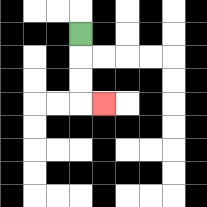{'start': '[3, 1]', 'end': '[4, 4]', 'path_directions': 'D,D,D,R', 'path_coordinates': '[[3, 1], [3, 2], [3, 3], [3, 4], [4, 4]]'}